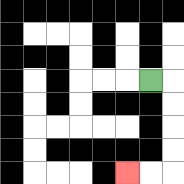{'start': '[6, 3]', 'end': '[5, 7]', 'path_directions': 'R,D,D,D,D,L,L', 'path_coordinates': '[[6, 3], [7, 3], [7, 4], [7, 5], [7, 6], [7, 7], [6, 7], [5, 7]]'}